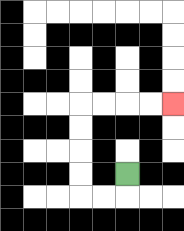{'start': '[5, 7]', 'end': '[7, 4]', 'path_directions': 'D,L,L,U,U,U,U,R,R,R,R', 'path_coordinates': '[[5, 7], [5, 8], [4, 8], [3, 8], [3, 7], [3, 6], [3, 5], [3, 4], [4, 4], [5, 4], [6, 4], [7, 4]]'}